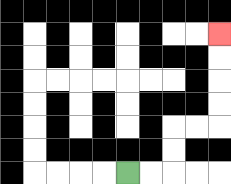{'start': '[5, 7]', 'end': '[9, 1]', 'path_directions': 'R,R,U,U,R,R,U,U,U,U', 'path_coordinates': '[[5, 7], [6, 7], [7, 7], [7, 6], [7, 5], [8, 5], [9, 5], [9, 4], [9, 3], [9, 2], [9, 1]]'}